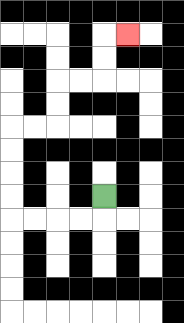{'start': '[4, 8]', 'end': '[5, 1]', 'path_directions': 'D,L,L,L,L,U,U,U,U,R,R,U,U,R,R,U,U,R', 'path_coordinates': '[[4, 8], [4, 9], [3, 9], [2, 9], [1, 9], [0, 9], [0, 8], [0, 7], [0, 6], [0, 5], [1, 5], [2, 5], [2, 4], [2, 3], [3, 3], [4, 3], [4, 2], [4, 1], [5, 1]]'}